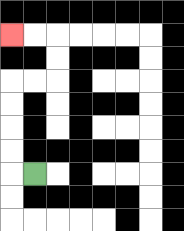{'start': '[1, 7]', 'end': '[0, 1]', 'path_directions': 'L,U,U,U,U,R,R,U,U,L,L', 'path_coordinates': '[[1, 7], [0, 7], [0, 6], [0, 5], [0, 4], [0, 3], [1, 3], [2, 3], [2, 2], [2, 1], [1, 1], [0, 1]]'}